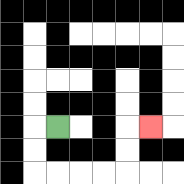{'start': '[2, 5]', 'end': '[6, 5]', 'path_directions': 'L,D,D,R,R,R,R,U,U,R', 'path_coordinates': '[[2, 5], [1, 5], [1, 6], [1, 7], [2, 7], [3, 7], [4, 7], [5, 7], [5, 6], [5, 5], [6, 5]]'}